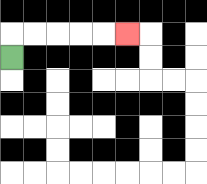{'start': '[0, 2]', 'end': '[5, 1]', 'path_directions': 'U,R,R,R,R,R', 'path_coordinates': '[[0, 2], [0, 1], [1, 1], [2, 1], [3, 1], [4, 1], [5, 1]]'}